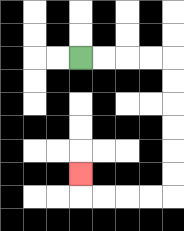{'start': '[3, 2]', 'end': '[3, 7]', 'path_directions': 'R,R,R,R,D,D,D,D,D,D,L,L,L,L,U', 'path_coordinates': '[[3, 2], [4, 2], [5, 2], [6, 2], [7, 2], [7, 3], [7, 4], [7, 5], [7, 6], [7, 7], [7, 8], [6, 8], [5, 8], [4, 8], [3, 8], [3, 7]]'}